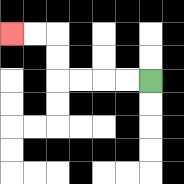{'start': '[6, 3]', 'end': '[0, 1]', 'path_directions': 'L,L,L,L,U,U,L,L', 'path_coordinates': '[[6, 3], [5, 3], [4, 3], [3, 3], [2, 3], [2, 2], [2, 1], [1, 1], [0, 1]]'}